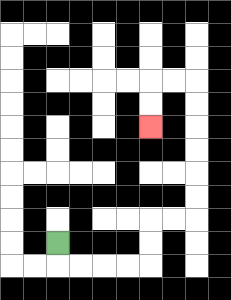{'start': '[2, 10]', 'end': '[6, 5]', 'path_directions': 'D,R,R,R,R,U,U,R,R,U,U,U,U,U,U,L,L,D,D', 'path_coordinates': '[[2, 10], [2, 11], [3, 11], [4, 11], [5, 11], [6, 11], [6, 10], [6, 9], [7, 9], [8, 9], [8, 8], [8, 7], [8, 6], [8, 5], [8, 4], [8, 3], [7, 3], [6, 3], [6, 4], [6, 5]]'}